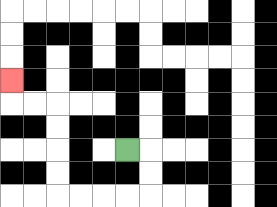{'start': '[5, 6]', 'end': '[0, 3]', 'path_directions': 'R,D,D,L,L,L,L,U,U,U,U,L,L,U', 'path_coordinates': '[[5, 6], [6, 6], [6, 7], [6, 8], [5, 8], [4, 8], [3, 8], [2, 8], [2, 7], [2, 6], [2, 5], [2, 4], [1, 4], [0, 4], [0, 3]]'}